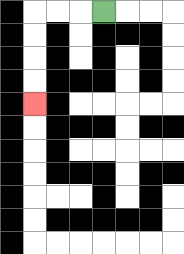{'start': '[4, 0]', 'end': '[1, 4]', 'path_directions': 'L,L,L,D,D,D,D', 'path_coordinates': '[[4, 0], [3, 0], [2, 0], [1, 0], [1, 1], [1, 2], [1, 3], [1, 4]]'}